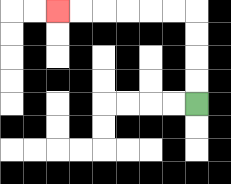{'start': '[8, 4]', 'end': '[2, 0]', 'path_directions': 'U,U,U,U,L,L,L,L,L,L', 'path_coordinates': '[[8, 4], [8, 3], [8, 2], [8, 1], [8, 0], [7, 0], [6, 0], [5, 0], [4, 0], [3, 0], [2, 0]]'}